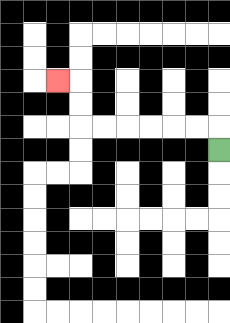{'start': '[9, 6]', 'end': '[2, 3]', 'path_directions': 'U,L,L,L,L,L,L,U,U,L', 'path_coordinates': '[[9, 6], [9, 5], [8, 5], [7, 5], [6, 5], [5, 5], [4, 5], [3, 5], [3, 4], [3, 3], [2, 3]]'}